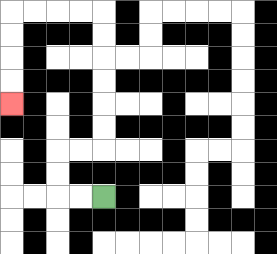{'start': '[4, 8]', 'end': '[0, 4]', 'path_directions': 'L,L,U,U,R,R,U,U,U,U,U,U,L,L,L,L,D,D,D,D', 'path_coordinates': '[[4, 8], [3, 8], [2, 8], [2, 7], [2, 6], [3, 6], [4, 6], [4, 5], [4, 4], [4, 3], [4, 2], [4, 1], [4, 0], [3, 0], [2, 0], [1, 0], [0, 0], [0, 1], [0, 2], [0, 3], [0, 4]]'}